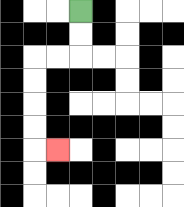{'start': '[3, 0]', 'end': '[2, 6]', 'path_directions': 'D,D,L,L,D,D,D,D,R', 'path_coordinates': '[[3, 0], [3, 1], [3, 2], [2, 2], [1, 2], [1, 3], [1, 4], [1, 5], [1, 6], [2, 6]]'}